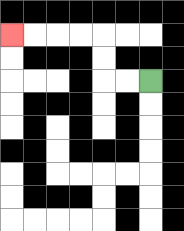{'start': '[6, 3]', 'end': '[0, 1]', 'path_directions': 'L,L,U,U,L,L,L,L', 'path_coordinates': '[[6, 3], [5, 3], [4, 3], [4, 2], [4, 1], [3, 1], [2, 1], [1, 1], [0, 1]]'}